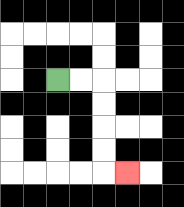{'start': '[2, 3]', 'end': '[5, 7]', 'path_directions': 'R,R,D,D,D,D,R', 'path_coordinates': '[[2, 3], [3, 3], [4, 3], [4, 4], [4, 5], [4, 6], [4, 7], [5, 7]]'}